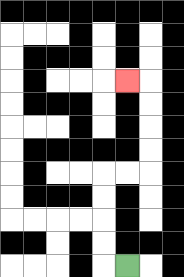{'start': '[5, 11]', 'end': '[5, 3]', 'path_directions': 'L,U,U,U,U,R,R,U,U,U,U,L', 'path_coordinates': '[[5, 11], [4, 11], [4, 10], [4, 9], [4, 8], [4, 7], [5, 7], [6, 7], [6, 6], [6, 5], [6, 4], [6, 3], [5, 3]]'}